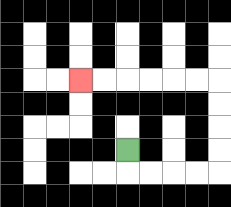{'start': '[5, 6]', 'end': '[3, 3]', 'path_directions': 'D,R,R,R,R,U,U,U,U,L,L,L,L,L,L', 'path_coordinates': '[[5, 6], [5, 7], [6, 7], [7, 7], [8, 7], [9, 7], [9, 6], [9, 5], [9, 4], [9, 3], [8, 3], [7, 3], [6, 3], [5, 3], [4, 3], [3, 3]]'}